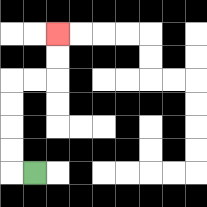{'start': '[1, 7]', 'end': '[2, 1]', 'path_directions': 'L,U,U,U,U,R,R,U,U', 'path_coordinates': '[[1, 7], [0, 7], [0, 6], [0, 5], [0, 4], [0, 3], [1, 3], [2, 3], [2, 2], [2, 1]]'}